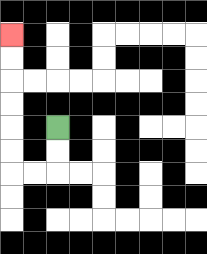{'start': '[2, 5]', 'end': '[0, 1]', 'path_directions': 'D,D,L,L,U,U,U,U,U,U', 'path_coordinates': '[[2, 5], [2, 6], [2, 7], [1, 7], [0, 7], [0, 6], [0, 5], [0, 4], [0, 3], [0, 2], [0, 1]]'}